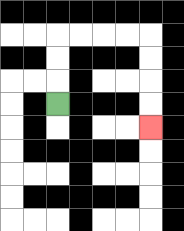{'start': '[2, 4]', 'end': '[6, 5]', 'path_directions': 'U,U,U,R,R,R,R,D,D,D,D', 'path_coordinates': '[[2, 4], [2, 3], [2, 2], [2, 1], [3, 1], [4, 1], [5, 1], [6, 1], [6, 2], [6, 3], [6, 4], [6, 5]]'}